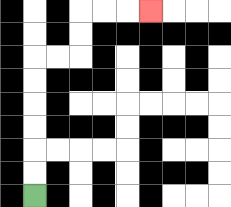{'start': '[1, 8]', 'end': '[6, 0]', 'path_directions': 'U,U,U,U,U,U,R,R,U,U,R,R,R', 'path_coordinates': '[[1, 8], [1, 7], [1, 6], [1, 5], [1, 4], [1, 3], [1, 2], [2, 2], [3, 2], [3, 1], [3, 0], [4, 0], [5, 0], [6, 0]]'}